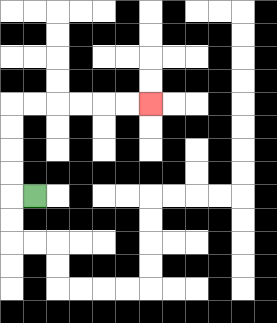{'start': '[1, 8]', 'end': '[6, 4]', 'path_directions': 'L,U,U,U,U,R,R,R,R,R,R', 'path_coordinates': '[[1, 8], [0, 8], [0, 7], [0, 6], [0, 5], [0, 4], [1, 4], [2, 4], [3, 4], [4, 4], [5, 4], [6, 4]]'}